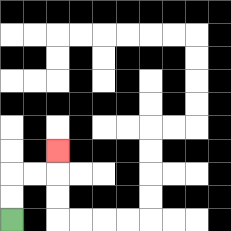{'start': '[0, 9]', 'end': '[2, 6]', 'path_directions': 'U,U,R,R,U', 'path_coordinates': '[[0, 9], [0, 8], [0, 7], [1, 7], [2, 7], [2, 6]]'}